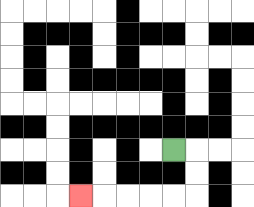{'start': '[7, 6]', 'end': '[3, 8]', 'path_directions': 'R,D,D,L,L,L,L,L', 'path_coordinates': '[[7, 6], [8, 6], [8, 7], [8, 8], [7, 8], [6, 8], [5, 8], [4, 8], [3, 8]]'}